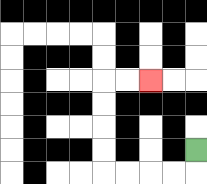{'start': '[8, 6]', 'end': '[6, 3]', 'path_directions': 'D,L,L,L,L,U,U,U,U,R,R', 'path_coordinates': '[[8, 6], [8, 7], [7, 7], [6, 7], [5, 7], [4, 7], [4, 6], [4, 5], [4, 4], [4, 3], [5, 3], [6, 3]]'}